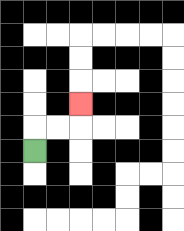{'start': '[1, 6]', 'end': '[3, 4]', 'path_directions': 'U,R,R,U', 'path_coordinates': '[[1, 6], [1, 5], [2, 5], [3, 5], [3, 4]]'}